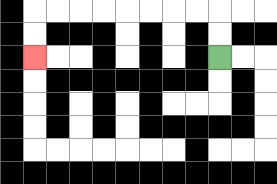{'start': '[9, 2]', 'end': '[1, 2]', 'path_directions': 'U,U,L,L,L,L,L,L,L,L,D,D', 'path_coordinates': '[[9, 2], [9, 1], [9, 0], [8, 0], [7, 0], [6, 0], [5, 0], [4, 0], [3, 0], [2, 0], [1, 0], [1, 1], [1, 2]]'}